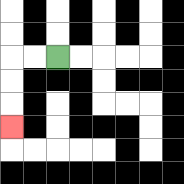{'start': '[2, 2]', 'end': '[0, 5]', 'path_directions': 'L,L,D,D,D', 'path_coordinates': '[[2, 2], [1, 2], [0, 2], [0, 3], [0, 4], [0, 5]]'}